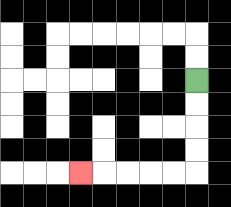{'start': '[8, 3]', 'end': '[3, 7]', 'path_directions': 'D,D,D,D,L,L,L,L,L', 'path_coordinates': '[[8, 3], [8, 4], [8, 5], [8, 6], [8, 7], [7, 7], [6, 7], [5, 7], [4, 7], [3, 7]]'}